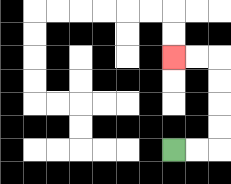{'start': '[7, 6]', 'end': '[7, 2]', 'path_directions': 'R,R,U,U,U,U,L,L', 'path_coordinates': '[[7, 6], [8, 6], [9, 6], [9, 5], [9, 4], [9, 3], [9, 2], [8, 2], [7, 2]]'}